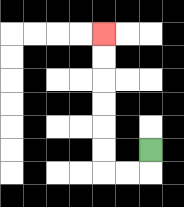{'start': '[6, 6]', 'end': '[4, 1]', 'path_directions': 'D,L,L,U,U,U,U,U,U', 'path_coordinates': '[[6, 6], [6, 7], [5, 7], [4, 7], [4, 6], [4, 5], [4, 4], [4, 3], [4, 2], [4, 1]]'}